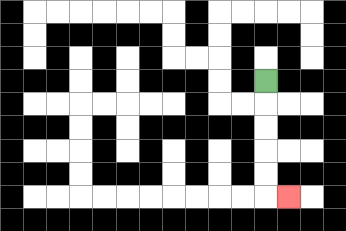{'start': '[11, 3]', 'end': '[12, 8]', 'path_directions': 'D,D,D,D,D,R', 'path_coordinates': '[[11, 3], [11, 4], [11, 5], [11, 6], [11, 7], [11, 8], [12, 8]]'}